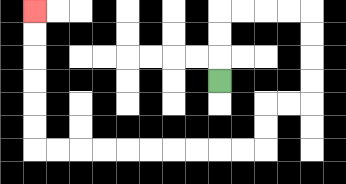{'start': '[9, 3]', 'end': '[1, 0]', 'path_directions': 'U,U,U,R,R,R,R,D,D,D,D,L,L,D,D,L,L,L,L,L,L,L,L,L,L,U,U,U,U,U,U', 'path_coordinates': '[[9, 3], [9, 2], [9, 1], [9, 0], [10, 0], [11, 0], [12, 0], [13, 0], [13, 1], [13, 2], [13, 3], [13, 4], [12, 4], [11, 4], [11, 5], [11, 6], [10, 6], [9, 6], [8, 6], [7, 6], [6, 6], [5, 6], [4, 6], [3, 6], [2, 6], [1, 6], [1, 5], [1, 4], [1, 3], [1, 2], [1, 1], [1, 0]]'}